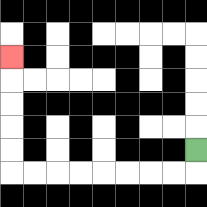{'start': '[8, 6]', 'end': '[0, 2]', 'path_directions': 'D,L,L,L,L,L,L,L,L,U,U,U,U,U', 'path_coordinates': '[[8, 6], [8, 7], [7, 7], [6, 7], [5, 7], [4, 7], [3, 7], [2, 7], [1, 7], [0, 7], [0, 6], [0, 5], [0, 4], [0, 3], [0, 2]]'}